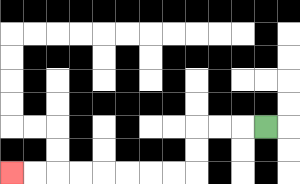{'start': '[11, 5]', 'end': '[0, 7]', 'path_directions': 'L,L,L,D,D,L,L,L,L,L,L,L,L', 'path_coordinates': '[[11, 5], [10, 5], [9, 5], [8, 5], [8, 6], [8, 7], [7, 7], [6, 7], [5, 7], [4, 7], [3, 7], [2, 7], [1, 7], [0, 7]]'}